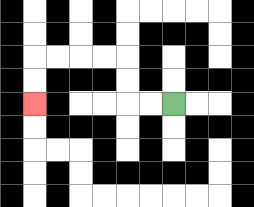{'start': '[7, 4]', 'end': '[1, 4]', 'path_directions': 'L,L,U,U,L,L,L,L,D,D', 'path_coordinates': '[[7, 4], [6, 4], [5, 4], [5, 3], [5, 2], [4, 2], [3, 2], [2, 2], [1, 2], [1, 3], [1, 4]]'}